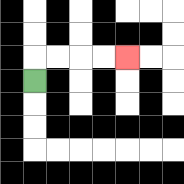{'start': '[1, 3]', 'end': '[5, 2]', 'path_directions': 'U,R,R,R,R', 'path_coordinates': '[[1, 3], [1, 2], [2, 2], [3, 2], [4, 2], [5, 2]]'}